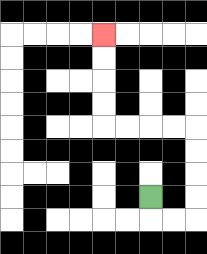{'start': '[6, 8]', 'end': '[4, 1]', 'path_directions': 'D,R,R,U,U,U,U,L,L,L,L,U,U,U,U', 'path_coordinates': '[[6, 8], [6, 9], [7, 9], [8, 9], [8, 8], [8, 7], [8, 6], [8, 5], [7, 5], [6, 5], [5, 5], [4, 5], [4, 4], [4, 3], [4, 2], [4, 1]]'}